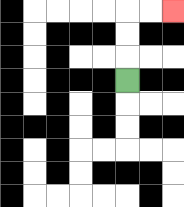{'start': '[5, 3]', 'end': '[7, 0]', 'path_directions': 'U,U,U,R,R', 'path_coordinates': '[[5, 3], [5, 2], [5, 1], [5, 0], [6, 0], [7, 0]]'}